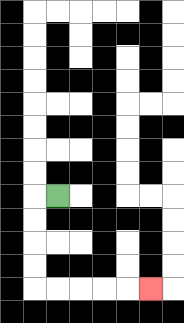{'start': '[2, 8]', 'end': '[6, 12]', 'path_directions': 'L,D,D,D,D,R,R,R,R,R', 'path_coordinates': '[[2, 8], [1, 8], [1, 9], [1, 10], [1, 11], [1, 12], [2, 12], [3, 12], [4, 12], [5, 12], [6, 12]]'}